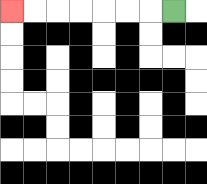{'start': '[7, 0]', 'end': '[0, 0]', 'path_directions': 'L,L,L,L,L,L,L', 'path_coordinates': '[[7, 0], [6, 0], [5, 0], [4, 0], [3, 0], [2, 0], [1, 0], [0, 0]]'}